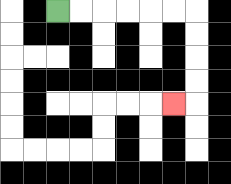{'start': '[2, 0]', 'end': '[7, 4]', 'path_directions': 'R,R,R,R,R,R,D,D,D,D,L', 'path_coordinates': '[[2, 0], [3, 0], [4, 0], [5, 0], [6, 0], [7, 0], [8, 0], [8, 1], [8, 2], [8, 3], [8, 4], [7, 4]]'}